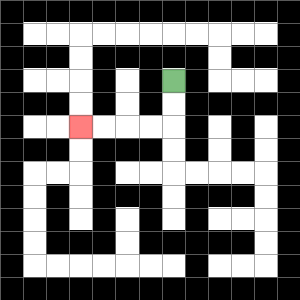{'start': '[7, 3]', 'end': '[3, 5]', 'path_directions': 'D,D,L,L,L,L', 'path_coordinates': '[[7, 3], [7, 4], [7, 5], [6, 5], [5, 5], [4, 5], [3, 5]]'}